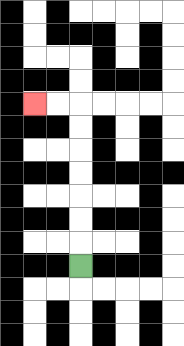{'start': '[3, 11]', 'end': '[1, 4]', 'path_directions': 'U,U,U,U,U,U,U,L,L', 'path_coordinates': '[[3, 11], [3, 10], [3, 9], [3, 8], [3, 7], [3, 6], [3, 5], [3, 4], [2, 4], [1, 4]]'}